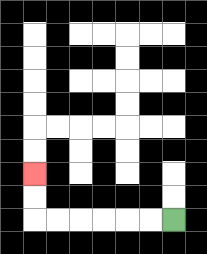{'start': '[7, 9]', 'end': '[1, 7]', 'path_directions': 'L,L,L,L,L,L,U,U', 'path_coordinates': '[[7, 9], [6, 9], [5, 9], [4, 9], [3, 9], [2, 9], [1, 9], [1, 8], [1, 7]]'}